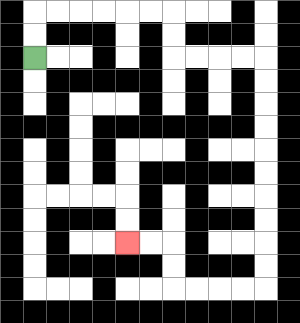{'start': '[1, 2]', 'end': '[5, 10]', 'path_directions': 'U,U,R,R,R,R,R,R,D,D,R,R,R,R,D,D,D,D,D,D,D,D,D,D,L,L,L,L,U,U,L,L', 'path_coordinates': '[[1, 2], [1, 1], [1, 0], [2, 0], [3, 0], [4, 0], [5, 0], [6, 0], [7, 0], [7, 1], [7, 2], [8, 2], [9, 2], [10, 2], [11, 2], [11, 3], [11, 4], [11, 5], [11, 6], [11, 7], [11, 8], [11, 9], [11, 10], [11, 11], [11, 12], [10, 12], [9, 12], [8, 12], [7, 12], [7, 11], [7, 10], [6, 10], [5, 10]]'}